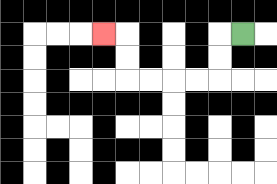{'start': '[10, 1]', 'end': '[4, 1]', 'path_directions': 'L,D,D,L,L,L,L,U,U,L', 'path_coordinates': '[[10, 1], [9, 1], [9, 2], [9, 3], [8, 3], [7, 3], [6, 3], [5, 3], [5, 2], [5, 1], [4, 1]]'}